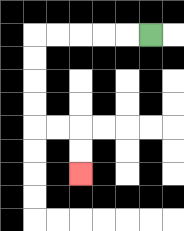{'start': '[6, 1]', 'end': '[3, 7]', 'path_directions': 'L,L,L,L,L,D,D,D,D,R,R,D,D', 'path_coordinates': '[[6, 1], [5, 1], [4, 1], [3, 1], [2, 1], [1, 1], [1, 2], [1, 3], [1, 4], [1, 5], [2, 5], [3, 5], [3, 6], [3, 7]]'}